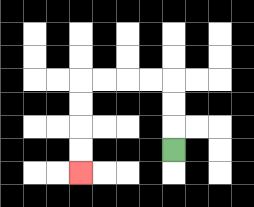{'start': '[7, 6]', 'end': '[3, 7]', 'path_directions': 'U,U,U,L,L,L,L,D,D,D,D', 'path_coordinates': '[[7, 6], [7, 5], [7, 4], [7, 3], [6, 3], [5, 3], [4, 3], [3, 3], [3, 4], [3, 5], [3, 6], [3, 7]]'}